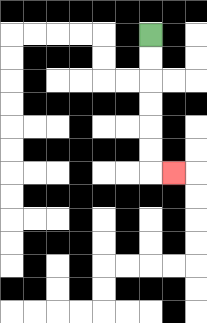{'start': '[6, 1]', 'end': '[7, 7]', 'path_directions': 'D,D,D,D,D,D,R', 'path_coordinates': '[[6, 1], [6, 2], [6, 3], [6, 4], [6, 5], [6, 6], [6, 7], [7, 7]]'}